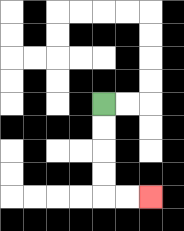{'start': '[4, 4]', 'end': '[6, 8]', 'path_directions': 'D,D,D,D,R,R', 'path_coordinates': '[[4, 4], [4, 5], [4, 6], [4, 7], [4, 8], [5, 8], [6, 8]]'}